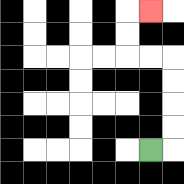{'start': '[6, 6]', 'end': '[6, 0]', 'path_directions': 'R,U,U,U,U,L,L,U,U,R', 'path_coordinates': '[[6, 6], [7, 6], [7, 5], [7, 4], [7, 3], [7, 2], [6, 2], [5, 2], [5, 1], [5, 0], [6, 0]]'}